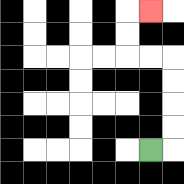{'start': '[6, 6]', 'end': '[6, 0]', 'path_directions': 'R,U,U,U,U,L,L,U,U,R', 'path_coordinates': '[[6, 6], [7, 6], [7, 5], [7, 4], [7, 3], [7, 2], [6, 2], [5, 2], [5, 1], [5, 0], [6, 0]]'}